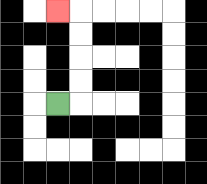{'start': '[2, 4]', 'end': '[2, 0]', 'path_directions': 'R,U,U,U,U,L', 'path_coordinates': '[[2, 4], [3, 4], [3, 3], [3, 2], [3, 1], [3, 0], [2, 0]]'}